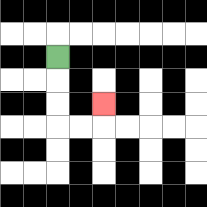{'start': '[2, 2]', 'end': '[4, 4]', 'path_directions': 'D,D,D,R,R,U', 'path_coordinates': '[[2, 2], [2, 3], [2, 4], [2, 5], [3, 5], [4, 5], [4, 4]]'}